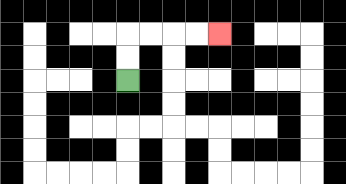{'start': '[5, 3]', 'end': '[9, 1]', 'path_directions': 'U,U,R,R,R,R', 'path_coordinates': '[[5, 3], [5, 2], [5, 1], [6, 1], [7, 1], [8, 1], [9, 1]]'}